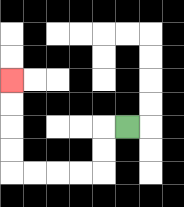{'start': '[5, 5]', 'end': '[0, 3]', 'path_directions': 'L,D,D,L,L,L,L,U,U,U,U', 'path_coordinates': '[[5, 5], [4, 5], [4, 6], [4, 7], [3, 7], [2, 7], [1, 7], [0, 7], [0, 6], [0, 5], [0, 4], [0, 3]]'}